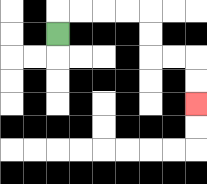{'start': '[2, 1]', 'end': '[8, 4]', 'path_directions': 'U,R,R,R,R,D,D,R,R,D,D', 'path_coordinates': '[[2, 1], [2, 0], [3, 0], [4, 0], [5, 0], [6, 0], [6, 1], [6, 2], [7, 2], [8, 2], [8, 3], [8, 4]]'}